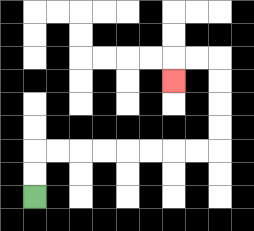{'start': '[1, 8]', 'end': '[7, 3]', 'path_directions': 'U,U,R,R,R,R,R,R,R,R,U,U,U,U,L,L,D', 'path_coordinates': '[[1, 8], [1, 7], [1, 6], [2, 6], [3, 6], [4, 6], [5, 6], [6, 6], [7, 6], [8, 6], [9, 6], [9, 5], [9, 4], [9, 3], [9, 2], [8, 2], [7, 2], [7, 3]]'}